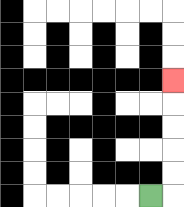{'start': '[6, 8]', 'end': '[7, 3]', 'path_directions': 'R,U,U,U,U,U', 'path_coordinates': '[[6, 8], [7, 8], [7, 7], [7, 6], [7, 5], [7, 4], [7, 3]]'}